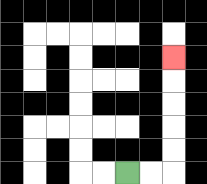{'start': '[5, 7]', 'end': '[7, 2]', 'path_directions': 'R,R,U,U,U,U,U', 'path_coordinates': '[[5, 7], [6, 7], [7, 7], [7, 6], [7, 5], [7, 4], [7, 3], [7, 2]]'}